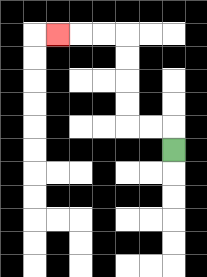{'start': '[7, 6]', 'end': '[2, 1]', 'path_directions': 'U,L,L,U,U,U,U,L,L,L', 'path_coordinates': '[[7, 6], [7, 5], [6, 5], [5, 5], [5, 4], [5, 3], [5, 2], [5, 1], [4, 1], [3, 1], [2, 1]]'}